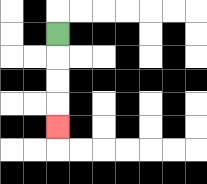{'start': '[2, 1]', 'end': '[2, 5]', 'path_directions': 'D,D,D,D', 'path_coordinates': '[[2, 1], [2, 2], [2, 3], [2, 4], [2, 5]]'}